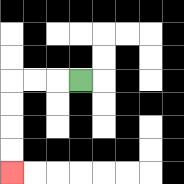{'start': '[3, 3]', 'end': '[0, 7]', 'path_directions': 'L,L,L,D,D,D,D', 'path_coordinates': '[[3, 3], [2, 3], [1, 3], [0, 3], [0, 4], [0, 5], [0, 6], [0, 7]]'}